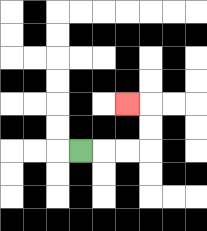{'start': '[3, 6]', 'end': '[5, 4]', 'path_directions': 'R,R,R,U,U,L', 'path_coordinates': '[[3, 6], [4, 6], [5, 6], [6, 6], [6, 5], [6, 4], [5, 4]]'}